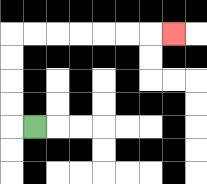{'start': '[1, 5]', 'end': '[7, 1]', 'path_directions': 'L,U,U,U,U,R,R,R,R,R,R,R', 'path_coordinates': '[[1, 5], [0, 5], [0, 4], [0, 3], [0, 2], [0, 1], [1, 1], [2, 1], [3, 1], [4, 1], [5, 1], [6, 1], [7, 1]]'}